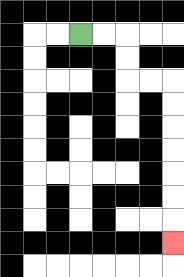{'start': '[3, 1]', 'end': '[7, 10]', 'path_directions': 'R,R,D,D,R,R,D,D,D,D,D,D,D', 'path_coordinates': '[[3, 1], [4, 1], [5, 1], [5, 2], [5, 3], [6, 3], [7, 3], [7, 4], [7, 5], [7, 6], [7, 7], [7, 8], [7, 9], [7, 10]]'}